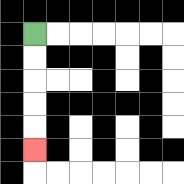{'start': '[1, 1]', 'end': '[1, 6]', 'path_directions': 'D,D,D,D,D', 'path_coordinates': '[[1, 1], [1, 2], [1, 3], [1, 4], [1, 5], [1, 6]]'}